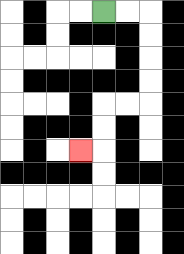{'start': '[4, 0]', 'end': '[3, 6]', 'path_directions': 'R,R,D,D,D,D,L,L,D,D,L', 'path_coordinates': '[[4, 0], [5, 0], [6, 0], [6, 1], [6, 2], [6, 3], [6, 4], [5, 4], [4, 4], [4, 5], [4, 6], [3, 6]]'}